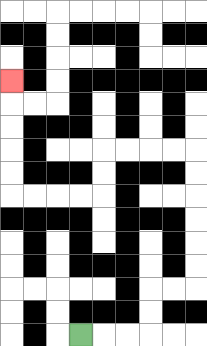{'start': '[3, 14]', 'end': '[0, 3]', 'path_directions': 'R,R,R,U,U,R,R,U,U,U,U,U,U,L,L,L,L,D,D,L,L,L,L,U,U,U,U,U', 'path_coordinates': '[[3, 14], [4, 14], [5, 14], [6, 14], [6, 13], [6, 12], [7, 12], [8, 12], [8, 11], [8, 10], [8, 9], [8, 8], [8, 7], [8, 6], [7, 6], [6, 6], [5, 6], [4, 6], [4, 7], [4, 8], [3, 8], [2, 8], [1, 8], [0, 8], [0, 7], [0, 6], [0, 5], [0, 4], [0, 3]]'}